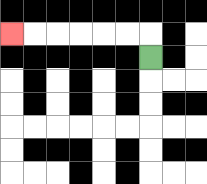{'start': '[6, 2]', 'end': '[0, 1]', 'path_directions': 'U,L,L,L,L,L,L', 'path_coordinates': '[[6, 2], [6, 1], [5, 1], [4, 1], [3, 1], [2, 1], [1, 1], [0, 1]]'}